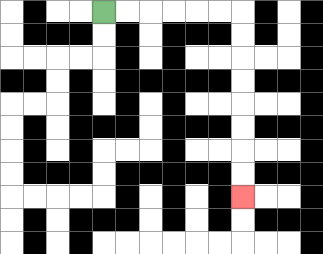{'start': '[4, 0]', 'end': '[10, 8]', 'path_directions': 'R,R,R,R,R,R,D,D,D,D,D,D,D,D', 'path_coordinates': '[[4, 0], [5, 0], [6, 0], [7, 0], [8, 0], [9, 0], [10, 0], [10, 1], [10, 2], [10, 3], [10, 4], [10, 5], [10, 6], [10, 7], [10, 8]]'}